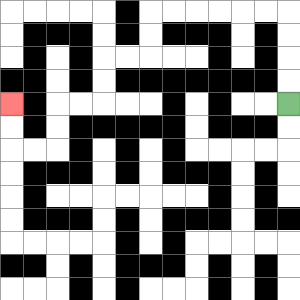{'start': '[12, 4]', 'end': '[0, 4]', 'path_directions': 'U,U,U,U,L,L,L,L,L,L,D,D,L,L,D,D,L,L,D,D,L,L,U,U', 'path_coordinates': '[[12, 4], [12, 3], [12, 2], [12, 1], [12, 0], [11, 0], [10, 0], [9, 0], [8, 0], [7, 0], [6, 0], [6, 1], [6, 2], [5, 2], [4, 2], [4, 3], [4, 4], [3, 4], [2, 4], [2, 5], [2, 6], [1, 6], [0, 6], [0, 5], [0, 4]]'}